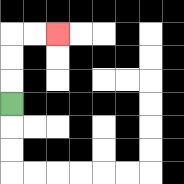{'start': '[0, 4]', 'end': '[2, 1]', 'path_directions': 'U,U,U,R,R', 'path_coordinates': '[[0, 4], [0, 3], [0, 2], [0, 1], [1, 1], [2, 1]]'}